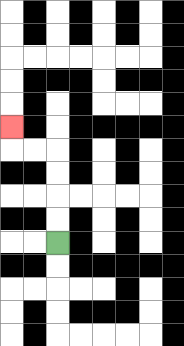{'start': '[2, 10]', 'end': '[0, 5]', 'path_directions': 'U,U,U,U,L,L,U', 'path_coordinates': '[[2, 10], [2, 9], [2, 8], [2, 7], [2, 6], [1, 6], [0, 6], [0, 5]]'}